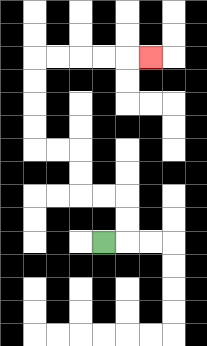{'start': '[4, 10]', 'end': '[6, 2]', 'path_directions': 'R,U,U,L,L,U,U,L,L,U,U,U,U,R,R,R,R,R', 'path_coordinates': '[[4, 10], [5, 10], [5, 9], [5, 8], [4, 8], [3, 8], [3, 7], [3, 6], [2, 6], [1, 6], [1, 5], [1, 4], [1, 3], [1, 2], [2, 2], [3, 2], [4, 2], [5, 2], [6, 2]]'}